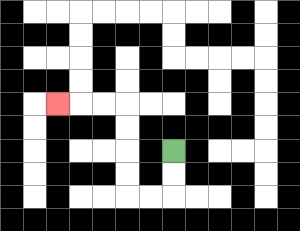{'start': '[7, 6]', 'end': '[2, 4]', 'path_directions': 'D,D,L,L,U,U,U,U,L,L,L', 'path_coordinates': '[[7, 6], [7, 7], [7, 8], [6, 8], [5, 8], [5, 7], [5, 6], [5, 5], [5, 4], [4, 4], [3, 4], [2, 4]]'}